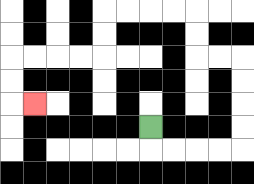{'start': '[6, 5]', 'end': '[1, 4]', 'path_directions': 'D,R,R,R,R,U,U,U,U,L,L,U,U,L,L,L,L,D,D,L,L,L,L,D,D,R', 'path_coordinates': '[[6, 5], [6, 6], [7, 6], [8, 6], [9, 6], [10, 6], [10, 5], [10, 4], [10, 3], [10, 2], [9, 2], [8, 2], [8, 1], [8, 0], [7, 0], [6, 0], [5, 0], [4, 0], [4, 1], [4, 2], [3, 2], [2, 2], [1, 2], [0, 2], [0, 3], [0, 4], [1, 4]]'}